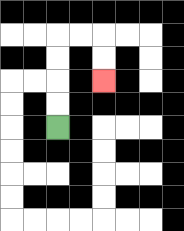{'start': '[2, 5]', 'end': '[4, 3]', 'path_directions': 'U,U,U,U,R,R,D,D', 'path_coordinates': '[[2, 5], [2, 4], [2, 3], [2, 2], [2, 1], [3, 1], [4, 1], [4, 2], [4, 3]]'}